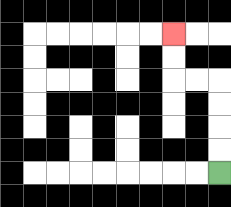{'start': '[9, 7]', 'end': '[7, 1]', 'path_directions': 'U,U,U,U,L,L,U,U', 'path_coordinates': '[[9, 7], [9, 6], [9, 5], [9, 4], [9, 3], [8, 3], [7, 3], [7, 2], [7, 1]]'}